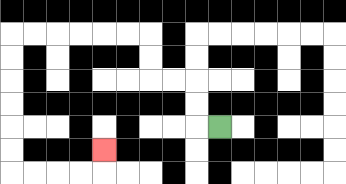{'start': '[9, 5]', 'end': '[4, 6]', 'path_directions': 'L,U,U,L,L,U,U,L,L,L,L,L,L,D,D,D,D,D,D,R,R,R,R,U', 'path_coordinates': '[[9, 5], [8, 5], [8, 4], [8, 3], [7, 3], [6, 3], [6, 2], [6, 1], [5, 1], [4, 1], [3, 1], [2, 1], [1, 1], [0, 1], [0, 2], [0, 3], [0, 4], [0, 5], [0, 6], [0, 7], [1, 7], [2, 7], [3, 7], [4, 7], [4, 6]]'}